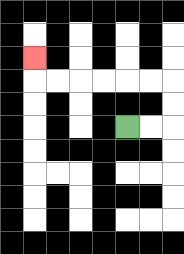{'start': '[5, 5]', 'end': '[1, 2]', 'path_directions': 'R,R,U,U,L,L,L,L,L,L,U', 'path_coordinates': '[[5, 5], [6, 5], [7, 5], [7, 4], [7, 3], [6, 3], [5, 3], [4, 3], [3, 3], [2, 3], [1, 3], [1, 2]]'}